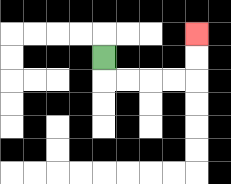{'start': '[4, 2]', 'end': '[8, 1]', 'path_directions': 'D,R,R,R,R,U,U', 'path_coordinates': '[[4, 2], [4, 3], [5, 3], [6, 3], [7, 3], [8, 3], [8, 2], [8, 1]]'}